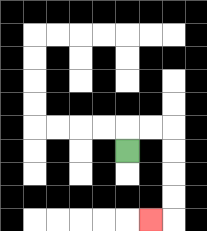{'start': '[5, 6]', 'end': '[6, 9]', 'path_directions': 'U,R,R,D,D,D,D,L', 'path_coordinates': '[[5, 6], [5, 5], [6, 5], [7, 5], [7, 6], [7, 7], [7, 8], [7, 9], [6, 9]]'}